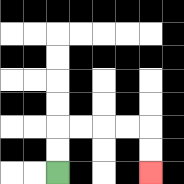{'start': '[2, 7]', 'end': '[6, 7]', 'path_directions': 'U,U,R,R,R,R,D,D', 'path_coordinates': '[[2, 7], [2, 6], [2, 5], [3, 5], [4, 5], [5, 5], [6, 5], [6, 6], [6, 7]]'}